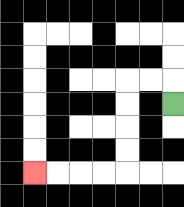{'start': '[7, 4]', 'end': '[1, 7]', 'path_directions': 'U,L,L,D,D,D,D,L,L,L,L', 'path_coordinates': '[[7, 4], [7, 3], [6, 3], [5, 3], [5, 4], [5, 5], [5, 6], [5, 7], [4, 7], [3, 7], [2, 7], [1, 7]]'}